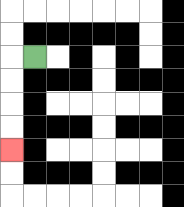{'start': '[1, 2]', 'end': '[0, 6]', 'path_directions': 'L,D,D,D,D', 'path_coordinates': '[[1, 2], [0, 2], [0, 3], [0, 4], [0, 5], [0, 6]]'}